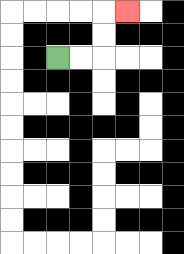{'start': '[2, 2]', 'end': '[5, 0]', 'path_directions': 'R,R,U,U,R', 'path_coordinates': '[[2, 2], [3, 2], [4, 2], [4, 1], [4, 0], [5, 0]]'}